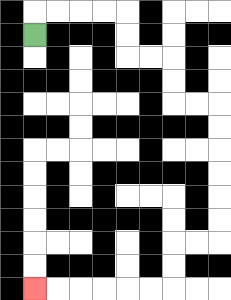{'start': '[1, 1]', 'end': '[1, 12]', 'path_directions': 'U,R,R,R,R,D,D,R,R,D,D,R,R,D,D,D,D,D,D,L,L,D,D,L,L,L,L,L,L', 'path_coordinates': '[[1, 1], [1, 0], [2, 0], [3, 0], [4, 0], [5, 0], [5, 1], [5, 2], [6, 2], [7, 2], [7, 3], [7, 4], [8, 4], [9, 4], [9, 5], [9, 6], [9, 7], [9, 8], [9, 9], [9, 10], [8, 10], [7, 10], [7, 11], [7, 12], [6, 12], [5, 12], [4, 12], [3, 12], [2, 12], [1, 12]]'}